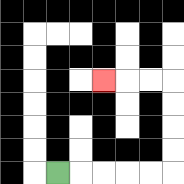{'start': '[2, 7]', 'end': '[4, 3]', 'path_directions': 'R,R,R,R,R,U,U,U,U,L,L,L', 'path_coordinates': '[[2, 7], [3, 7], [4, 7], [5, 7], [6, 7], [7, 7], [7, 6], [7, 5], [7, 4], [7, 3], [6, 3], [5, 3], [4, 3]]'}